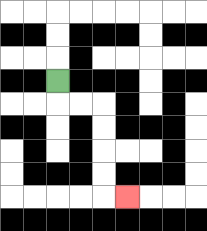{'start': '[2, 3]', 'end': '[5, 8]', 'path_directions': 'D,R,R,D,D,D,D,R', 'path_coordinates': '[[2, 3], [2, 4], [3, 4], [4, 4], [4, 5], [4, 6], [4, 7], [4, 8], [5, 8]]'}